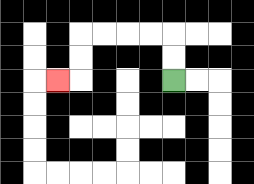{'start': '[7, 3]', 'end': '[2, 3]', 'path_directions': 'U,U,L,L,L,L,D,D,L', 'path_coordinates': '[[7, 3], [7, 2], [7, 1], [6, 1], [5, 1], [4, 1], [3, 1], [3, 2], [3, 3], [2, 3]]'}